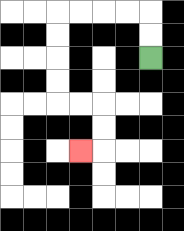{'start': '[6, 2]', 'end': '[3, 6]', 'path_directions': 'U,U,L,L,L,L,D,D,D,D,R,R,D,D,L', 'path_coordinates': '[[6, 2], [6, 1], [6, 0], [5, 0], [4, 0], [3, 0], [2, 0], [2, 1], [2, 2], [2, 3], [2, 4], [3, 4], [4, 4], [4, 5], [4, 6], [3, 6]]'}